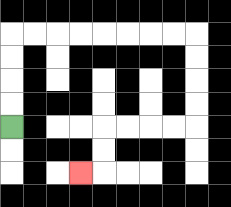{'start': '[0, 5]', 'end': '[3, 7]', 'path_directions': 'U,U,U,U,R,R,R,R,R,R,R,R,D,D,D,D,L,L,L,L,D,D,L', 'path_coordinates': '[[0, 5], [0, 4], [0, 3], [0, 2], [0, 1], [1, 1], [2, 1], [3, 1], [4, 1], [5, 1], [6, 1], [7, 1], [8, 1], [8, 2], [8, 3], [8, 4], [8, 5], [7, 5], [6, 5], [5, 5], [4, 5], [4, 6], [4, 7], [3, 7]]'}